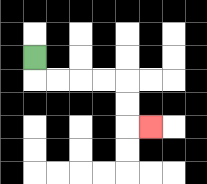{'start': '[1, 2]', 'end': '[6, 5]', 'path_directions': 'D,R,R,R,R,D,D,R', 'path_coordinates': '[[1, 2], [1, 3], [2, 3], [3, 3], [4, 3], [5, 3], [5, 4], [5, 5], [6, 5]]'}